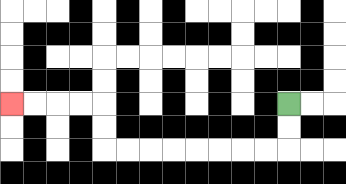{'start': '[12, 4]', 'end': '[0, 4]', 'path_directions': 'D,D,L,L,L,L,L,L,L,L,U,U,L,L,L,L', 'path_coordinates': '[[12, 4], [12, 5], [12, 6], [11, 6], [10, 6], [9, 6], [8, 6], [7, 6], [6, 6], [5, 6], [4, 6], [4, 5], [4, 4], [3, 4], [2, 4], [1, 4], [0, 4]]'}